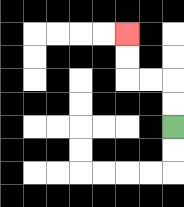{'start': '[7, 5]', 'end': '[5, 1]', 'path_directions': 'U,U,L,L,U,U', 'path_coordinates': '[[7, 5], [7, 4], [7, 3], [6, 3], [5, 3], [5, 2], [5, 1]]'}